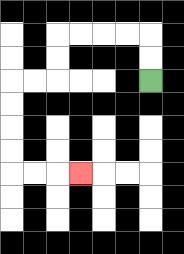{'start': '[6, 3]', 'end': '[3, 7]', 'path_directions': 'U,U,L,L,L,L,D,D,L,L,D,D,D,D,R,R,R', 'path_coordinates': '[[6, 3], [6, 2], [6, 1], [5, 1], [4, 1], [3, 1], [2, 1], [2, 2], [2, 3], [1, 3], [0, 3], [0, 4], [0, 5], [0, 6], [0, 7], [1, 7], [2, 7], [3, 7]]'}